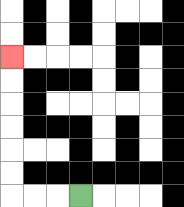{'start': '[3, 8]', 'end': '[0, 2]', 'path_directions': 'L,L,L,U,U,U,U,U,U', 'path_coordinates': '[[3, 8], [2, 8], [1, 8], [0, 8], [0, 7], [0, 6], [0, 5], [0, 4], [0, 3], [0, 2]]'}